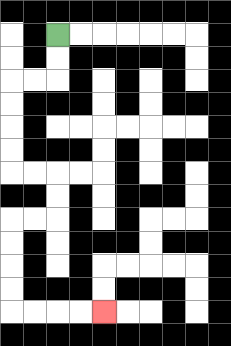{'start': '[2, 1]', 'end': '[4, 13]', 'path_directions': 'D,D,L,L,D,D,D,D,R,R,D,D,L,L,D,D,D,D,R,R,R,R', 'path_coordinates': '[[2, 1], [2, 2], [2, 3], [1, 3], [0, 3], [0, 4], [0, 5], [0, 6], [0, 7], [1, 7], [2, 7], [2, 8], [2, 9], [1, 9], [0, 9], [0, 10], [0, 11], [0, 12], [0, 13], [1, 13], [2, 13], [3, 13], [4, 13]]'}